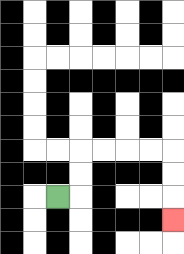{'start': '[2, 8]', 'end': '[7, 9]', 'path_directions': 'R,U,U,R,R,R,R,D,D,D', 'path_coordinates': '[[2, 8], [3, 8], [3, 7], [3, 6], [4, 6], [5, 6], [6, 6], [7, 6], [7, 7], [7, 8], [7, 9]]'}